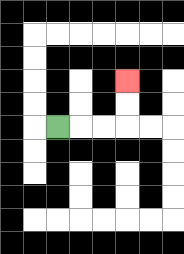{'start': '[2, 5]', 'end': '[5, 3]', 'path_directions': 'R,R,R,U,U', 'path_coordinates': '[[2, 5], [3, 5], [4, 5], [5, 5], [5, 4], [5, 3]]'}